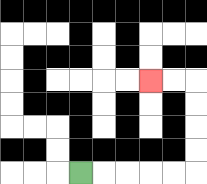{'start': '[3, 7]', 'end': '[6, 3]', 'path_directions': 'R,R,R,R,R,U,U,U,U,L,L', 'path_coordinates': '[[3, 7], [4, 7], [5, 7], [6, 7], [7, 7], [8, 7], [8, 6], [8, 5], [8, 4], [8, 3], [7, 3], [6, 3]]'}